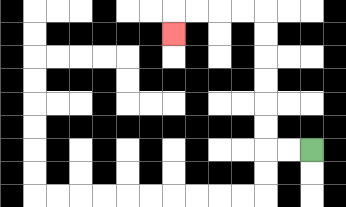{'start': '[13, 6]', 'end': '[7, 1]', 'path_directions': 'L,L,U,U,U,U,U,U,L,L,L,L,D', 'path_coordinates': '[[13, 6], [12, 6], [11, 6], [11, 5], [11, 4], [11, 3], [11, 2], [11, 1], [11, 0], [10, 0], [9, 0], [8, 0], [7, 0], [7, 1]]'}